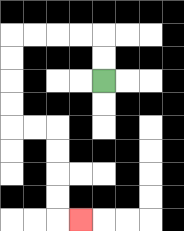{'start': '[4, 3]', 'end': '[3, 9]', 'path_directions': 'U,U,L,L,L,L,D,D,D,D,R,R,D,D,D,D,R', 'path_coordinates': '[[4, 3], [4, 2], [4, 1], [3, 1], [2, 1], [1, 1], [0, 1], [0, 2], [0, 3], [0, 4], [0, 5], [1, 5], [2, 5], [2, 6], [2, 7], [2, 8], [2, 9], [3, 9]]'}